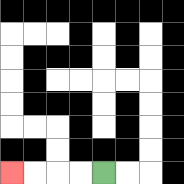{'start': '[4, 7]', 'end': '[0, 7]', 'path_directions': 'L,L,L,L', 'path_coordinates': '[[4, 7], [3, 7], [2, 7], [1, 7], [0, 7]]'}